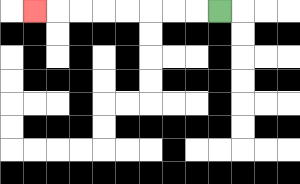{'start': '[9, 0]', 'end': '[1, 0]', 'path_directions': 'L,L,L,L,L,L,L,L', 'path_coordinates': '[[9, 0], [8, 0], [7, 0], [6, 0], [5, 0], [4, 0], [3, 0], [2, 0], [1, 0]]'}